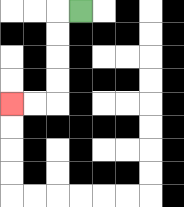{'start': '[3, 0]', 'end': '[0, 4]', 'path_directions': 'L,D,D,D,D,L,L', 'path_coordinates': '[[3, 0], [2, 0], [2, 1], [2, 2], [2, 3], [2, 4], [1, 4], [0, 4]]'}